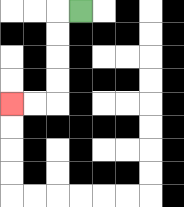{'start': '[3, 0]', 'end': '[0, 4]', 'path_directions': 'L,D,D,D,D,L,L', 'path_coordinates': '[[3, 0], [2, 0], [2, 1], [2, 2], [2, 3], [2, 4], [1, 4], [0, 4]]'}